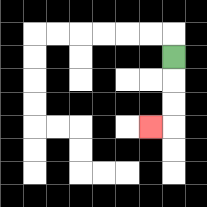{'start': '[7, 2]', 'end': '[6, 5]', 'path_directions': 'D,D,D,L', 'path_coordinates': '[[7, 2], [7, 3], [7, 4], [7, 5], [6, 5]]'}